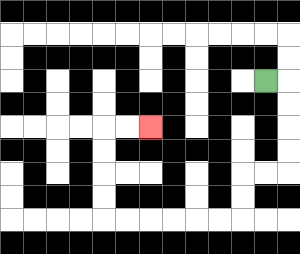{'start': '[11, 3]', 'end': '[6, 5]', 'path_directions': 'R,D,D,D,D,L,L,D,D,L,L,L,L,L,L,U,U,U,U,R,R', 'path_coordinates': '[[11, 3], [12, 3], [12, 4], [12, 5], [12, 6], [12, 7], [11, 7], [10, 7], [10, 8], [10, 9], [9, 9], [8, 9], [7, 9], [6, 9], [5, 9], [4, 9], [4, 8], [4, 7], [4, 6], [4, 5], [5, 5], [6, 5]]'}